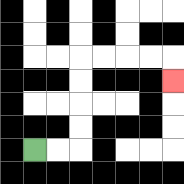{'start': '[1, 6]', 'end': '[7, 3]', 'path_directions': 'R,R,U,U,U,U,R,R,R,R,D', 'path_coordinates': '[[1, 6], [2, 6], [3, 6], [3, 5], [3, 4], [3, 3], [3, 2], [4, 2], [5, 2], [6, 2], [7, 2], [7, 3]]'}